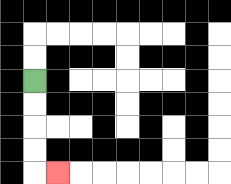{'start': '[1, 3]', 'end': '[2, 7]', 'path_directions': 'D,D,D,D,R', 'path_coordinates': '[[1, 3], [1, 4], [1, 5], [1, 6], [1, 7], [2, 7]]'}